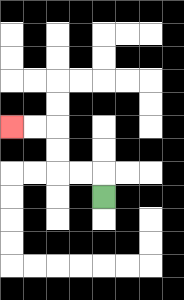{'start': '[4, 8]', 'end': '[0, 5]', 'path_directions': 'U,L,L,U,U,L,L', 'path_coordinates': '[[4, 8], [4, 7], [3, 7], [2, 7], [2, 6], [2, 5], [1, 5], [0, 5]]'}